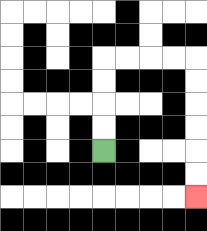{'start': '[4, 6]', 'end': '[8, 8]', 'path_directions': 'U,U,U,U,R,R,R,R,D,D,D,D,D,D', 'path_coordinates': '[[4, 6], [4, 5], [4, 4], [4, 3], [4, 2], [5, 2], [6, 2], [7, 2], [8, 2], [8, 3], [8, 4], [8, 5], [8, 6], [8, 7], [8, 8]]'}